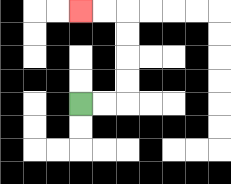{'start': '[3, 4]', 'end': '[3, 0]', 'path_directions': 'R,R,U,U,U,U,L,L', 'path_coordinates': '[[3, 4], [4, 4], [5, 4], [5, 3], [5, 2], [5, 1], [5, 0], [4, 0], [3, 0]]'}